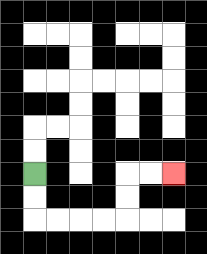{'start': '[1, 7]', 'end': '[7, 7]', 'path_directions': 'D,D,R,R,R,R,U,U,R,R', 'path_coordinates': '[[1, 7], [1, 8], [1, 9], [2, 9], [3, 9], [4, 9], [5, 9], [5, 8], [5, 7], [6, 7], [7, 7]]'}